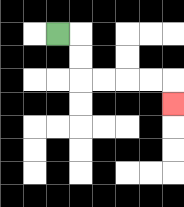{'start': '[2, 1]', 'end': '[7, 4]', 'path_directions': 'R,D,D,R,R,R,R,D', 'path_coordinates': '[[2, 1], [3, 1], [3, 2], [3, 3], [4, 3], [5, 3], [6, 3], [7, 3], [7, 4]]'}